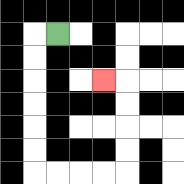{'start': '[2, 1]', 'end': '[4, 3]', 'path_directions': 'L,D,D,D,D,D,D,R,R,R,R,U,U,U,U,L', 'path_coordinates': '[[2, 1], [1, 1], [1, 2], [1, 3], [1, 4], [1, 5], [1, 6], [1, 7], [2, 7], [3, 7], [4, 7], [5, 7], [5, 6], [5, 5], [5, 4], [5, 3], [4, 3]]'}